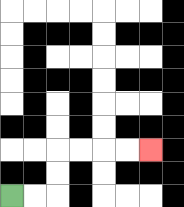{'start': '[0, 8]', 'end': '[6, 6]', 'path_directions': 'R,R,U,U,R,R,R,R', 'path_coordinates': '[[0, 8], [1, 8], [2, 8], [2, 7], [2, 6], [3, 6], [4, 6], [5, 6], [6, 6]]'}